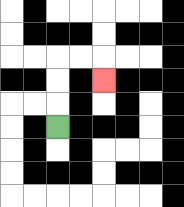{'start': '[2, 5]', 'end': '[4, 3]', 'path_directions': 'U,U,U,R,R,D', 'path_coordinates': '[[2, 5], [2, 4], [2, 3], [2, 2], [3, 2], [4, 2], [4, 3]]'}